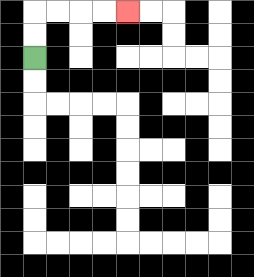{'start': '[1, 2]', 'end': '[5, 0]', 'path_directions': 'U,U,R,R,R,R', 'path_coordinates': '[[1, 2], [1, 1], [1, 0], [2, 0], [3, 0], [4, 0], [5, 0]]'}